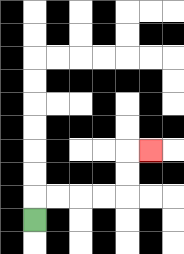{'start': '[1, 9]', 'end': '[6, 6]', 'path_directions': 'U,R,R,R,R,U,U,R', 'path_coordinates': '[[1, 9], [1, 8], [2, 8], [3, 8], [4, 8], [5, 8], [5, 7], [5, 6], [6, 6]]'}